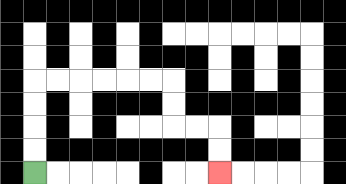{'start': '[1, 7]', 'end': '[9, 7]', 'path_directions': 'U,U,U,U,R,R,R,R,R,R,D,D,R,R,D,D', 'path_coordinates': '[[1, 7], [1, 6], [1, 5], [1, 4], [1, 3], [2, 3], [3, 3], [4, 3], [5, 3], [6, 3], [7, 3], [7, 4], [7, 5], [8, 5], [9, 5], [9, 6], [9, 7]]'}